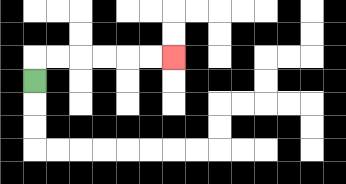{'start': '[1, 3]', 'end': '[7, 2]', 'path_directions': 'U,R,R,R,R,R,R', 'path_coordinates': '[[1, 3], [1, 2], [2, 2], [3, 2], [4, 2], [5, 2], [6, 2], [7, 2]]'}